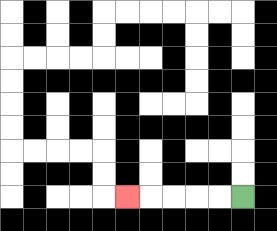{'start': '[10, 8]', 'end': '[5, 8]', 'path_directions': 'L,L,L,L,L', 'path_coordinates': '[[10, 8], [9, 8], [8, 8], [7, 8], [6, 8], [5, 8]]'}